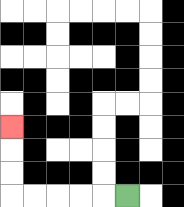{'start': '[5, 8]', 'end': '[0, 5]', 'path_directions': 'L,L,L,L,L,U,U,U', 'path_coordinates': '[[5, 8], [4, 8], [3, 8], [2, 8], [1, 8], [0, 8], [0, 7], [0, 6], [0, 5]]'}